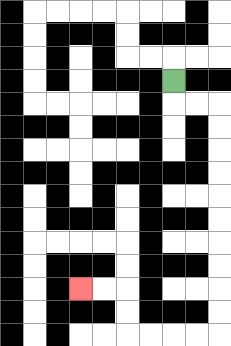{'start': '[7, 3]', 'end': '[3, 12]', 'path_directions': 'D,R,R,D,D,D,D,D,D,D,D,D,D,L,L,L,L,U,U,L,L', 'path_coordinates': '[[7, 3], [7, 4], [8, 4], [9, 4], [9, 5], [9, 6], [9, 7], [9, 8], [9, 9], [9, 10], [9, 11], [9, 12], [9, 13], [9, 14], [8, 14], [7, 14], [6, 14], [5, 14], [5, 13], [5, 12], [4, 12], [3, 12]]'}